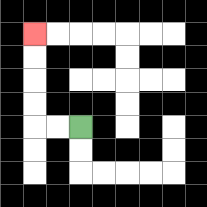{'start': '[3, 5]', 'end': '[1, 1]', 'path_directions': 'L,L,U,U,U,U', 'path_coordinates': '[[3, 5], [2, 5], [1, 5], [1, 4], [1, 3], [1, 2], [1, 1]]'}